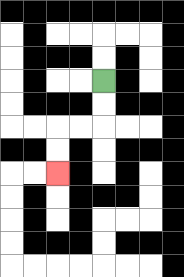{'start': '[4, 3]', 'end': '[2, 7]', 'path_directions': 'D,D,L,L,D,D', 'path_coordinates': '[[4, 3], [4, 4], [4, 5], [3, 5], [2, 5], [2, 6], [2, 7]]'}